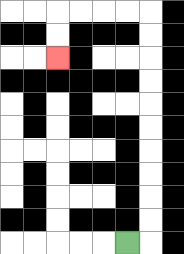{'start': '[5, 10]', 'end': '[2, 2]', 'path_directions': 'R,U,U,U,U,U,U,U,U,U,U,L,L,L,L,D,D', 'path_coordinates': '[[5, 10], [6, 10], [6, 9], [6, 8], [6, 7], [6, 6], [6, 5], [6, 4], [6, 3], [6, 2], [6, 1], [6, 0], [5, 0], [4, 0], [3, 0], [2, 0], [2, 1], [2, 2]]'}